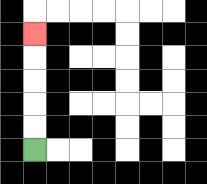{'start': '[1, 6]', 'end': '[1, 1]', 'path_directions': 'U,U,U,U,U', 'path_coordinates': '[[1, 6], [1, 5], [1, 4], [1, 3], [1, 2], [1, 1]]'}